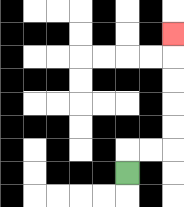{'start': '[5, 7]', 'end': '[7, 1]', 'path_directions': 'U,R,R,U,U,U,U,U', 'path_coordinates': '[[5, 7], [5, 6], [6, 6], [7, 6], [7, 5], [7, 4], [7, 3], [7, 2], [7, 1]]'}